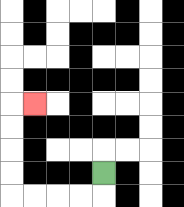{'start': '[4, 7]', 'end': '[1, 4]', 'path_directions': 'D,L,L,L,L,U,U,U,U,R', 'path_coordinates': '[[4, 7], [4, 8], [3, 8], [2, 8], [1, 8], [0, 8], [0, 7], [0, 6], [0, 5], [0, 4], [1, 4]]'}